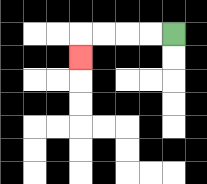{'start': '[7, 1]', 'end': '[3, 2]', 'path_directions': 'L,L,L,L,D', 'path_coordinates': '[[7, 1], [6, 1], [5, 1], [4, 1], [3, 1], [3, 2]]'}